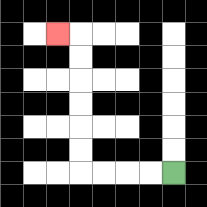{'start': '[7, 7]', 'end': '[2, 1]', 'path_directions': 'L,L,L,L,U,U,U,U,U,U,L', 'path_coordinates': '[[7, 7], [6, 7], [5, 7], [4, 7], [3, 7], [3, 6], [3, 5], [3, 4], [3, 3], [3, 2], [3, 1], [2, 1]]'}